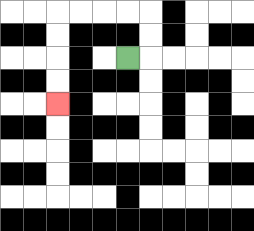{'start': '[5, 2]', 'end': '[2, 4]', 'path_directions': 'R,U,U,L,L,L,L,D,D,D,D', 'path_coordinates': '[[5, 2], [6, 2], [6, 1], [6, 0], [5, 0], [4, 0], [3, 0], [2, 0], [2, 1], [2, 2], [2, 3], [2, 4]]'}